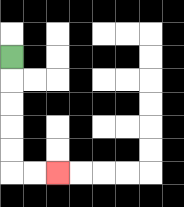{'start': '[0, 2]', 'end': '[2, 7]', 'path_directions': 'D,D,D,D,D,R,R', 'path_coordinates': '[[0, 2], [0, 3], [0, 4], [0, 5], [0, 6], [0, 7], [1, 7], [2, 7]]'}